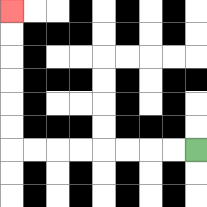{'start': '[8, 6]', 'end': '[0, 0]', 'path_directions': 'L,L,L,L,L,L,L,L,U,U,U,U,U,U', 'path_coordinates': '[[8, 6], [7, 6], [6, 6], [5, 6], [4, 6], [3, 6], [2, 6], [1, 6], [0, 6], [0, 5], [0, 4], [0, 3], [0, 2], [0, 1], [0, 0]]'}